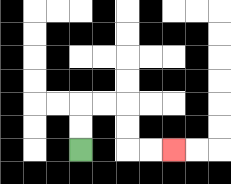{'start': '[3, 6]', 'end': '[7, 6]', 'path_directions': 'U,U,R,R,D,D,R,R', 'path_coordinates': '[[3, 6], [3, 5], [3, 4], [4, 4], [5, 4], [5, 5], [5, 6], [6, 6], [7, 6]]'}